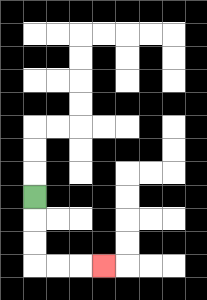{'start': '[1, 8]', 'end': '[4, 11]', 'path_directions': 'D,D,D,R,R,R', 'path_coordinates': '[[1, 8], [1, 9], [1, 10], [1, 11], [2, 11], [3, 11], [4, 11]]'}